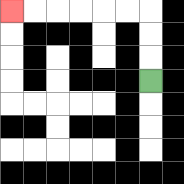{'start': '[6, 3]', 'end': '[0, 0]', 'path_directions': 'U,U,U,L,L,L,L,L,L', 'path_coordinates': '[[6, 3], [6, 2], [6, 1], [6, 0], [5, 0], [4, 0], [3, 0], [2, 0], [1, 0], [0, 0]]'}